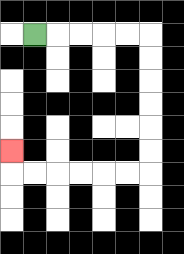{'start': '[1, 1]', 'end': '[0, 6]', 'path_directions': 'R,R,R,R,R,D,D,D,D,D,D,L,L,L,L,L,L,U', 'path_coordinates': '[[1, 1], [2, 1], [3, 1], [4, 1], [5, 1], [6, 1], [6, 2], [6, 3], [6, 4], [6, 5], [6, 6], [6, 7], [5, 7], [4, 7], [3, 7], [2, 7], [1, 7], [0, 7], [0, 6]]'}